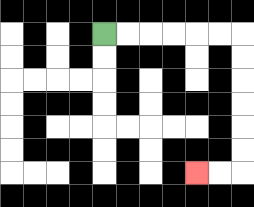{'start': '[4, 1]', 'end': '[8, 7]', 'path_directions': 'R,R,R,R,R,R,D,D,D,D,D,D,L,L', 'path_coordinates': '[[4, 1], [5, 1], [6, 1], [7, 1], [8, 1], [9, 1], [10, 1], [10, 2], [10, 3], [10, 4], [10, 5], [10, 6], [10, 7], [9, 7], [8, 7]]'}